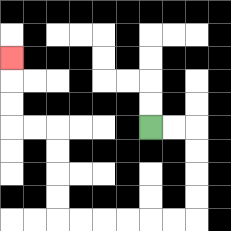{'start': '[6, 5]', 'end': '[0, 2]', 'path_directions': 'R,R,D,D,D,D,L,L,L,L,L,L,U,U,U,U,L,L,U,U,U', 'path_coordinates': '[[6, 5], [7, 5], [8, 5], [8, 6], [8, 7], [8, 8], [8, 9], [7, 9], [6, 9], [5, 9], [4, 9], [3, 9], [2, 9], [2, 8], [2, 7], [2, 6], [2, 5], [1, 5], [0, 5], [0, 4], [0, 3], [0, 2]]'}